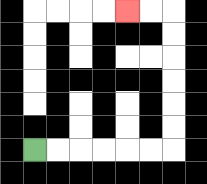{'start': '[1, 6]', 'end': '[5, 0]', 'path_directions': 'R,R,R,R,R,R,U,U,U,U,U,U,L,L', 'path_coordinates': '[[1, 6], [2, 6], [3, 6], [4, 6], [5, 6], [6, 6], [7, 6], [7, 5], [7, 4], [7, 3], [7, 2], [7, 1], [7, 0], [6, 0], [5, 0]]'}